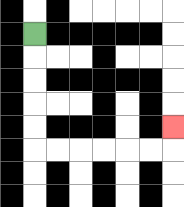{'start': '[1, 1]', 'end': '[7, 5]', 'path_directions': 'D,D,D,D,D,R,R,R,R,R,R,U', 'path_coordinates': '[[1, 1], [1, 2], [1, 3], [1, 4], [1, 5], [1, 6], [2, 6], [3, 6], [4, 6], [5, 6], [6, 6], [7, 6], [7, 5]]'}